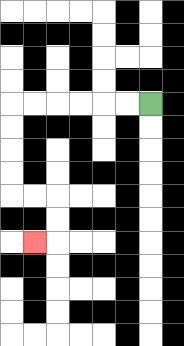{'start': '[6, 4]', 'end': '[1, 10]', 'path_directions': 'L,L,L,L,L,L,D,D,D,D,R,R,D,D,L', 'path_coordinates': '[[6, 4], [5, 4], [4, 4], [3, 4], [2, 4], [1, 4], [0, 4], [0, 5], [0, 6], [0, 7], [0, 8], [1, 8], [2, 8], [2, 9], [2, 10], [1, 10]]'}